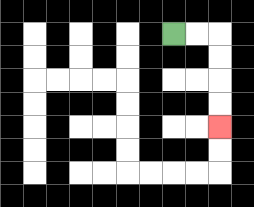{'start': '[7, 1]', 'end': '[9, 5]', 'path_directions': 'R,R,D,D,D,D', 'path_coordinates': '[[7, 1], [8, 1], [9, 1], [9, 2], [9, 3], [9, 4], [9, 5]]'}